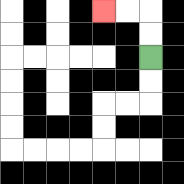{'start': '[6, 2]', 'end': '[4, 0]', 'path_directions': 'U,U,L,L', 'path_coordinates': '[[6, 2], [6, 1], [6, 0], [5, 0], [4, 0]]'}